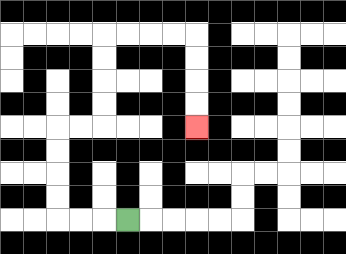{'start': '[5, 9]', 'end': '[8, 5]', 'path_directions': 'L,L,L,U,U,U,U,R,R,U,U,U,U,R,R,R,R,D,D,D,D', 'path_coordinates': '[[5, 9], [4, 9], [3, 9], [2, 9], [2, 8], [2, 7], [2, 6], [2, 5], [3, 5], [4, 5], [4, 4], [4, 3], [4, 2], [4, 1], [5, 1], [6, 1], [7, 1], [8, 1], [8, 2], [8, 3], [8, 4], [8, 5]]'}